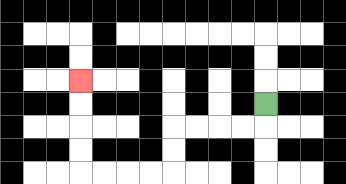{'start': '[11, 4]', 'end': '[3, 3]', 'path_directions': 'D,L,L,L,L,D,D,L,L,L,L,U,U,U,U', 'path_coordinates': '[[11, 4], [11, 5], [10, 5], [9, 5], [8, 5], [7, 5], [7, 6], [7, 7], [6, 7], [5, 7], [4, 7], [3, 7], [3, 6], [3, 5], [3, 4], [3, 3]]'}